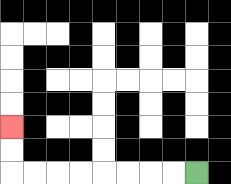{'start': '[8, 7]', 'end': '[0, 5]', 'path_directions': 'L,L,L,L,L,L,L,L,U,U', 'path_coordinates': '[[8, 7], [7, 7], [6, 7], [5, 7], [4, 7], [3, 7], [2, 7], [1, 7], [0, 7], [0, 6], [0, 5]]'}